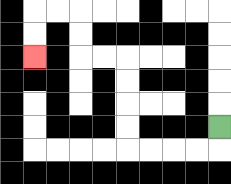{'start': '[9, 5]', 'end': '[1, 2]', 'path_directions': 'D,L,L,L,L,U,U,U,U,L,L,U,U,L,L,D,D', 'path_coordinates': '[[9, 5], [9, 6], [8, 6], [7, 6], [6, 6], [5, 6], [5, 5], [5, 4], [5, 3], [5, 2], [4, 2], [3, 2], [3, 1], [3, 0], [2, 0], [1, 0], [1, 1], [1, 2]]'}